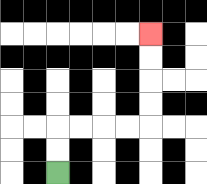{'start': '[2, 7]', 'end': '[6, 1]', 'path_directions': 'U,U,R,R,R,R,U,U,U,U', 'path_coordinates': '[[2, 7], [2, 6], [2, 5], [3, 5], [4, 5], [5, 5], [6, 5], [6, 4], [6, 3], [6, 2], [6, 1]]'}